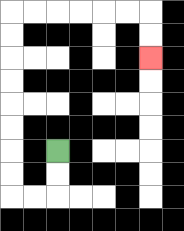{'start': '[2, 6]', 'end': '[6, 2]', 'path_directions': 'D,D,L,L,U,U,U,U,U,U,U,U,R,R,R,R,R,R,D,D', 'path_coordinates': '[[2, 6], [2, 7], [2, 8], [1, 8], [0, 8], [0, 7], [0, 6], [0, 5], [0, 4], [0, 3], [0, 2], [0, 1], [0, 0], [1, 0], [2, 0], [3, 0], [4, 0], [5, 0], [6, 0], [6, 1], [6, 2]]'}